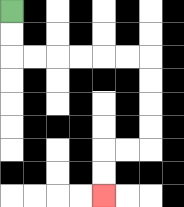{'start': '[0, 0]', 'end': '[4, 8]', 'path_directions': 'D,D,R,R,R,R,R,R,D,D,D,D,L,L,D,D', 'path_coordinates': '[[0, 0], [0, 1], [0, 2], [1, 2], [2, 2], [3, 2], [4, 2], [5, 2], [6, 2], [6, 3], [6, 4], [6, 5], [6, 6], [5, 6], [4, 6], [4, 7], [4, 8]]'}